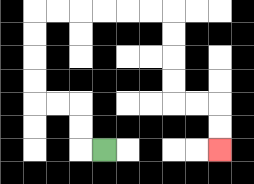{'start': '[4, 6]', 'end': '[9, 6]', 'path_directions': 'L,U,U,L,L,U,U,U,U,R,R,R,R,R,R,D,D,D,D,R,R,D,D', 'path_coordinates': '[[4, 6], [3, 6], [3, 5], [3, 4], [2, 4], [1, 4], [1, 3], [1, 2], [1, 1], [1, 0], [2, 0], [3, 0], [4, 0], [5, 0], [6, 0], [7, 0], [7, 1], [7, 2], [7, 3], [7, 4], [8, 4], [9, 4], [9, 5], [9, 6]]'}